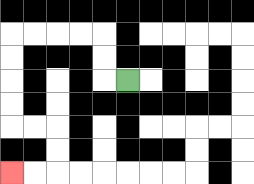{'start': '[5, 3]', 'end': '[0, 7]', 'path_directions': 'L,U,U,L,L,L,L,D,D,D,D,R,R,D,D,L,L', 'path_coordinates': '[[5, 3], [4, 3], [4, 2], [4, 1], [3, 1], [2, 1], [1, 1], [0, 1], [0, 2], [0, 3], [0, 4], [0, 5], [1, 5], [2, 5], [2, 6], [2, 7], [1, 7], [0, 7]]'}